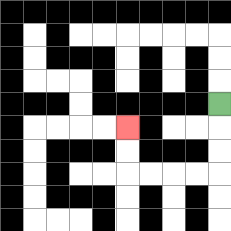{'start': '[9, 4]', 'end': '[5, 5]', 'path_directions': 'D,D,D,L,L,L,L,U,U', 'path_coordinates': '[[9, 4], [9, 5], [9, 6], [9, 7], [8, 7], [7, 7], [6, 7], [5, 7], [5, 6], [5, 5]]'}